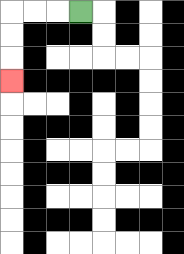{'start': '[3, 0]', 'end': '[0, 3]', 'path_directions': 'L,L,L,D,D,D', 'path_coordinates': '[[3, 0], [2, 0], [1, 0], [0, 0], [0, 1], [0, 2], [0, 3]]'}